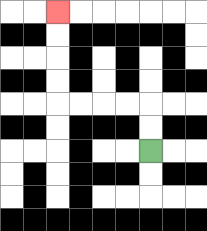{'start': '[6, 6]', 'end': '[2, 0]', 'path_directions': 'U,U,L,L,L,L,U,U,U,U', 'path_coordinates': '[[6, 6], [6, 5], [6, 4], [5, 4], [4, 4], [3, 4], [2, 4], [2, 3], [2, 2], [2, 1], [2, 0]]'}